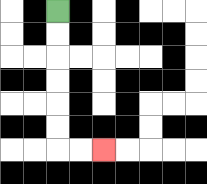{'start': '[2, 0]', 'end': '[4, 6]', 'path_directions': 'D,D,D,D,D,D,R,R', 'path_coordinates': '[[2, 0], [2, 1], [2, 2], [2, 3], [2, 4], [2, 5], [2, 6], [3, 6], [4, 6]]'}